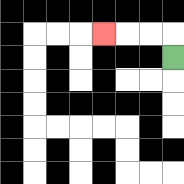{'start': '[7, 2]', 'end': '[4, 1]', 'path_directions': 'U,L,L,L', 'path_coordinates': '[[7, 2], [7, 1], [6, 1], [5, 1], [4, 1]]'}